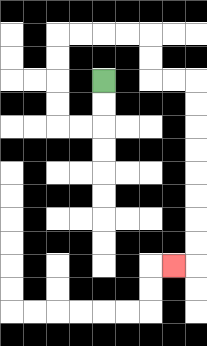{'start': '[4, 3]', 'end': '[7, 11]', 'path_directions': 'D,D,L,L,U,U,U,U,R,R,R,R,D,D,R,R,D,D,D,D,D,D,D,D,L', 'path_coordinates': '[[4, 3], [4, 4], [4, 5], [3, 5], [2, 5], [2, 4], [2, 3], [2, 2], [2, 1], [3, 1], [4, 1], [5, 1], [6, 1], [6, 2], [6, 3], [7, 3], [8, 3], [8, 4], [8, 5], [8, 6], [8, 7], [8, 8], [8, 9], [8, 10], [8, 11], [7, 11]]'}